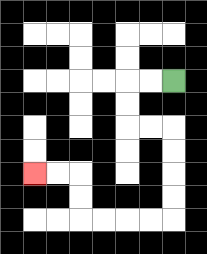{'start': '[7, 3]', 'end': '[1, 7]', 'path_directions': 'L,L,D,D,R,R,D,D,D,D,L,L,L,L,U,U,L,L', 'path_coordinates': '[[7, 3], [6, 3], [5, 3], [5, 4], [5, 5], [6, 5], [7, 5], [7, 6], [7, 7], [7, 8], [7, 9], [6, 9], [5, 9], [4, 9], [3, 9], [3, 8], [3, 7], [2, 7], [1, 7]]'}